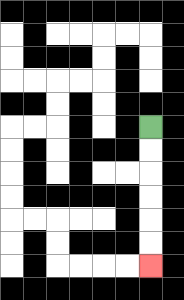{'start': '[6, 5]', 'end': '[6, 11]', 'path_directions': 'D,D,D,D,D,D', 'path_coordinates': '[[6, 5], [6, 6], [6, 7], [6, 8], [6, 9], [6, 10], [6, 11]]'}